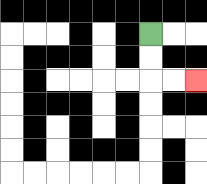{'start': '[6, 1]', 'end': '[8, 3]', 'path_directions': 'D,D,R,R', 'path_coordinates': '[[6, 1], [6, 2], [6, 3], [7, 3], [8, 3]]'}